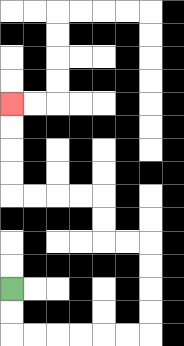{'start': '[0, 12]', 'end': '[0, 4]', 'path_directions': 'D,D,R,R,R,R,R,R,U,U,U,U,L,L,U,U,L,L,L,L,U,U,U,U', 'path_coordinates': '[[0, 12], [0, 13], [0, 14], [1, 14], [2, 14], [3, 14], [4, 14], [5, 14], [6, 14], [6, 13], [6, 12], [6, 11], [6, 10], [5, 10], [4, 10], [4, 9], [4, 8], [3, 8], [2, 8], [1, 8], [0, 8], [0, 7], [0, 6], [0, 5], [0, 4]]'}